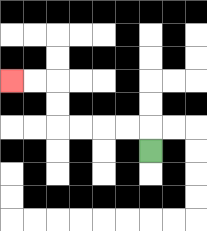{'start': '[6, 6]', 'end': '[0, 3]', 'path_directions': 'U,L,L,L,L,U,U,L,L', 'path_coordinates': '[[6, 6], [6, 5], [5, 5], [4, 5], [3, 5], [2, 5], [2, 4], [2, 3], [1, 3], [0, 3]]'}